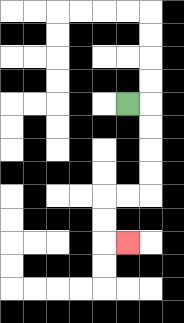{'start': '[5, 4]', 'end': '[5, 10]', 'path_directions': 'R,D,D,D,D,L,L,D,D,R', 'path_coordinates': '[[5, 4], [6, 4], [6, 5], [6, 6], [6, 7], [6, 8], [5, 8], [4, 8], [4, 9], [4, 10], [5, 10]]'}